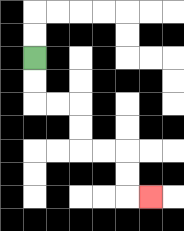{'start': '[1, 2]', 'end': '[6, 8]', 'path_directions': 'D,D,R,R,D,D,R,R,D,D,R', 'path_coordinates': '[[1, 2], [1, 3], [1, 4], [2, 4], [3, 4], [3, 5], [3, 6], [4, 6], [5, 6], [5, 7], [5, 8], [6, 8]]'}